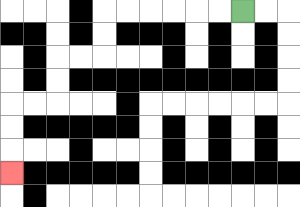{'start': '[10, 0]', 'end': '[0, 7]', 'path_directions': 'L,L,L,L,L,L,D,D,L,L,D,D,L,L,D,D,D', 'path_coordinates': '[[10, 0], [9, 0], [8, 0], [7, 0], [6, 0], [5, 0], [4, 0], [4, 1], [4, 2], [3, 2], [2, 2], [2, 3], [2, 4], [1, 4], [0, 4], [0, 5], [0, 6], [0, 7]]'}